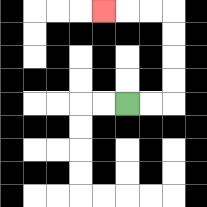{'start': '[5, 4]', 'end': '[4, 0]', 'path_directions': 'R,R,U,U,U,U,L,L,L', 'path_coordinates': '[[5, 4], [6, 4], [7, 4], [7, 3], [7, 2], [7, 1], [7, 0], [6, 0], [5, 0], [4, 0]]'}